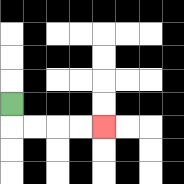{'start': '[0, 4]', 'end': '[4, 5]', 'path_directions': 'D,R,R,R,R', 'path_coordinates': '[[0, 4], [0, 5], [1, 5], [2, 5], [3, 5], [4, 5]]'}